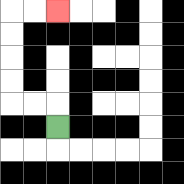{'start': '[2, 5]', 'end': '[2, 0]', 'path_directions': 'U,L,L,U,U,U,U,R,R', 'path_coordinates': '[[2, 5], [2, 4], [1, 4], [0, 4], [0, 3], [0, 2], [0, 1], [0, 0], [1, 0], [2, 0]]'}